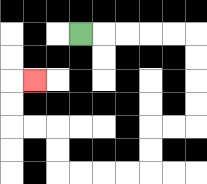{'start': '[3, 1]', 'end': '[1, 3]', 'path_directions': 'R,R,R,R,R,D,D,D,D,L,L,D,D,L,L,L,L,U,U,L,L,U,U,R', 'path_coordinates': '[[3, 1], [4, 1], [5, 1], [6, 1], [7, 1], [8, 1], [8, 2], [8, 3], [8, 4], [8, 5], [7, 5], [6, 5], [6, 6], [6, 7], [5, 7], [4, 7], [3, 7], [2, 7], [2, 6], [2, 5], [1, 5], [0, 5], [0, 4], [0, 3], [1, 3]]'}